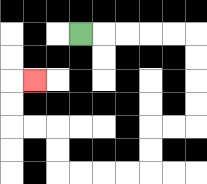{'start': '[3, 1]', 'end': '[1, 3]', 'path_directions': 'R,R,R,R,R,D,D,D,D,L,L,D,D,L,L,L,L,U,U,L,L,U,U,R', 'path_coordinates': '[[3, 1], [4, 1], [5, 1], [6, 1], [7, 1], [8, 1], [8, 2], [8, 3], [8, 4], [8, 5], [7, 5], [6, 5], [6, 6], [6, 7], [5, 7], [4, 7], [3, 7], [2, 7], [2, 6], [2, 5], [1, 5], [0, 5], [0, 4], [0, 3], [1, 3]]'}